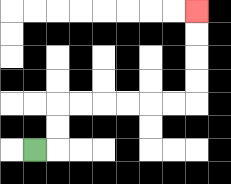{'start': '[1, 6]', 'end': '[8, 0]', 'path_directions': 'R,U,U,R,R,R,R,R,R,U,U,U,U', 'path_coordinates': '[[1, 6], [2, 6], [2, 5], [2, 4], [3, 4], [4, 4], [5, 4], [6, 4], [7, 4], [8, 4], [8, 3], [8, 2], [8, 1], [8, 0]]'}